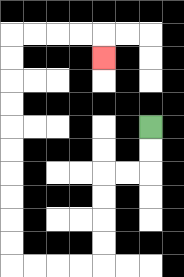{'start': '[6, 5]', 'end': '[4, 2]', 'path_directions': 'D,D,L,L,D,D,D,D,L,L,L,L,U,U,U,U,U,U,U,U,U,U,R,R,R,R,D', 'path_coordinates': '[[6, 5], [6, 6], [6, 7], [5, 7], [4, 7], [4, 8], [4, 9], [4, 10], [4, 11], [3, 11], [2, 11], [1, 11], [0, 11], [0, 10], [0, 9], [0, 8], [0, 7], [0, 6], [0, 5], [0, 4], [0, 3], [0, 2], [0, 1], [1, 1], [2, 1], [3, 1], [4, 1], [4, 2]]'}